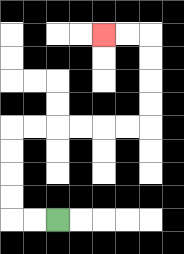{'start': '[2, 9]', 'end': '[4, 1]', 'path_directions': 'L,L,U,U,U,U,R,R,R,R,R,R,U,U,U,U,L,L', 'path_coordinates': '[[2, 9], [1, 9], [0, 9], [0, 8], [0, 7], [0, 6], [0, 5], [1, 5], [2, 5], [3, 5], [4, 5], [5, 5], [6, 5], [6, 4], [6, 3], [6, 2], [6, 1], [5, 1], [4, 1]]'}